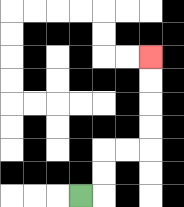{'start': '[3, 8]', 'end': '[6, 2]', 'path_directions': 'R,U,U,R,R,U,U,U,U', 'path_coordinates': '[[3, 8], [4, 8], [4, 7], [4, 6], [5, 6], [6, 6], [6, 5], [6, 4], [6, 3], [6, 2]]'}